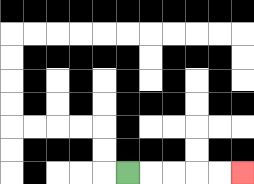{'start': '[5, 7]', 'end': '[10, 7]', 'path_directions': 'R,R,R,R,R', 'path_coordinates': '[[5, 7], [6, 7], [7, 7], [8, 7], [9, 7], [10, 7]]'}